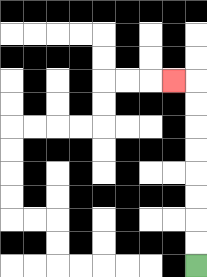{'start': '[8, 11]', 'end': '[7, 3]', 'path_directions': 'U,U,U,U,U,U,U,U,L', 'path_coordinates': '[[8, 11], [8, 10], [8, 9], [8, 8], [8, 7], [8, 6], [8, 5], [8, 4], [8, 3], [7, 3]]'}